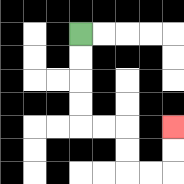{'start': '[3, 1]', 'end': '[7, 5]', 'path_directions': 'D,D,D,D,R,R,D,D,R,R,U,U', 'path_coordinates': '[[3, 1], [3, 2], [3, 3], [3, 4], [3, 5], [4, 5], [5, 5], [5, 6], [5, 7], [6, 7], [7, 7], [7, 6], [7, 5]]'}